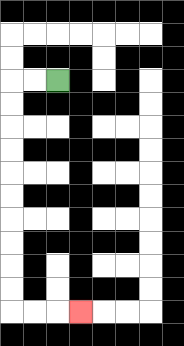{'start': '[2, 3]', 'end': '[3, 13]', 'path_directions': 'L,L,D,D,D,D,D,D,D,D,D,D,R,R,R', 'path_coordinates': '[[2, 3], [1, 3], [0, 3], [0, 4], [0, 5], [0, 6], [0, 7], [0, 8], [0, 9], [0, 10], [0, 11], [0, 12], [0, 13], [1, 13], [2, 13], [3, 13]]'}